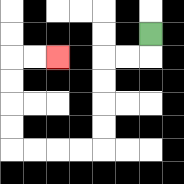{'start': '[6, 1]', 'end': '[2, 2]', 'path_directions': 'D,L,L,D,D,D,D,L,L,L,L,U,U,U,U,R,R', 'path_coordinates': '[[6, 1], [6, 2], [5, 2], [4, 2], [4, 3], [4, 4], [4, 5], [4, 6], [3, 6], [2, 6], [1, 6], [0, 6], [0, 5], [0, 4], [0, 3], [0, 2], [1, 2], [2, 2]]'}